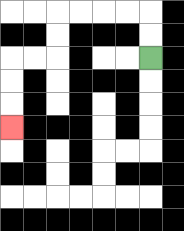{'start': '[6, 2]', 'end': '[0, 5]', 'path_directions': 'U,U,L,L,L,L,D,D,L,L,D,D,D', 'path_coordinates': '[[6, 2], [6, 1], [6, 0], [5, 0], [4, 0], [3, 0], [2, 0], [2, 1], [2, 2], [1, 2], [0, 2], [0, 3], [0, 4], [0, 5]]'}